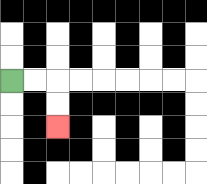{'start': '[0, 3]', 'end': '[2, 5]', 'path_directions': 'R,R,D,D', 'path_coordinates': '[[0, 3], [1, 3], [2, 3], [2, 4], [2, 5]]'}